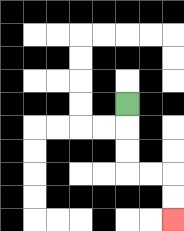{'start': '[5, 4]', 'end': '[7, 9]', 'path_directions': 'D,D,D,R,R,D,D', 'path_coordinates': '[[5, 4], [5, 5], [5, 6], [5, 7], [6, 7], [7, 7], [7, 8], [7, 9]]'}